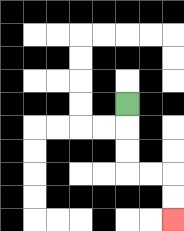{'start': '[5, 4]', 'end': '[7, 9]', 'path_directions': 'D,D,D,R,R,D,D', 'path_coordinates': '[[5, 4], [5, 5], [5, 6], [5, 7], [6, 7], [7, 7], [7, 8], [7, 9]]'}